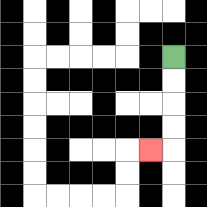{'start': '[7, 2]', 'end': '[6, 6]', 'path_directions': 'D,D,D,D,L', 'path_coordinates': '[[7, 2], [7, 3], [7, 4], [7, 5], [7, 6], [6, 6]]'}